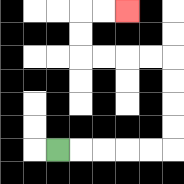{'start': '[2, 6]', 'end': '[5, 0]', 'path_directions': 'R,R,R,R,R,U,U,U,U,L,L,L,L,U,U,R,R', 'path_coordinates': '[[2, 6], [3, 6], [4, 6], [5, 6], [6, 6], [7, 6], [7, 5], [7, 4], [7, 3], [7, 2], [6, 2], [5, 2], [4, 2], [3, 2], [3, 1], [3, 0], [4, 0], [5, 0]]'}